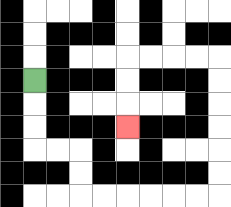{'start': '[1, 3]', 'end': '[5, 5]', 'path_directions': 'D,D,D,R,R,D,D,R,R,R,R,R,R,U,U,U,U,U,U,L,L,L,L,D,D,D', 'path_coordinates': '[[1, 3], [1, 4], [1, 5], [1, 6], [2, 6], [3, 6], [3, 7], [3, 8], [4, 8], [5, 8], [6, 8], [7, 8], [8, 8], [9, 8], [9, 7], [9, 6], [9, 5], [9, 4], [9, 3], [9, 2], [8, 2], [7, 2], [6, 2], [5, 2], [5, 3], [5, 4], [5, 5]]'}